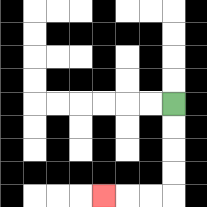{'start': '[7, 4]', 'end': '[4, 8]', 'path_directions': 'D,D,D,D,L,L,L', 'path_coordinates': '[[7, 4], [7, 5], [7, 6], [7, 7], [7, 8], [6, 8], [5, 8], [4, 8]]'}